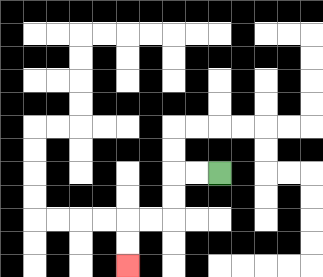{'start': '[9, 7]', 'end': '[5, 11]', 'path_directions': 'L,L,D,D,L,L,D,D', 'path_coordinates': '[[9, 7], [8, 7], [7, 7], [7, 8], [7, 9], [6, 9], [5, 9], [5, 10], [5, 11]]'}